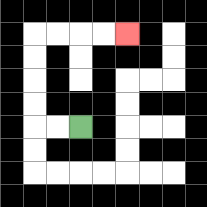{'start': '[3, 5]', 'end': '[5, 1]', 'path_directions': 'L,L,U,U,U,U,R,R,R,R', 'path_coordinates': '[[3, 5], [2, 5], [1, 5], [1, 4], [1, 3], [1, 2], [1, 1], [2, 1], [3, 1], [4, 1], [5, 1]]'}